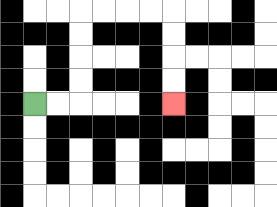{'start': '[1, 4]', 'end': '[7, 4]', 'path_directions': 'R,R,U,U,U,U,R,R,R,R,D,D,D,D', 'path_coordinates': '[[1, 4], [2, 4], [3, 4], [3, 3], [3, 2], [3, 1], [3, 0], [4, 0], [5, 0], [6, 0], [7, 0], [7, 1], [7, 2], [7, 3], [7, 4]]'}